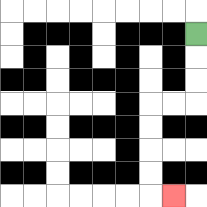{'start': '[8, 1]', 'end': '[7, 8]', 'path_directions': 'D,D,D,L,L,D,D,D,D,R', 'path_coordinates': '[[8, 1], [8, 2], [8, 3], [8, 4], [7, 4], [6, 4], [6, 5], [6, 6], [6, 7], [6, 8], [7, 8]]'}